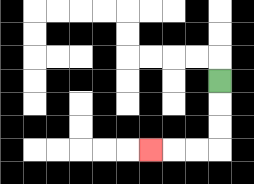{'start': '[9, 3]', 'end': '[6, 6]', 'path_directions': 'D,D,D,L,L,L', 'path_coordinates': '[[9, 3], [9, 4], [9, 5], [9, 6], [8, 6], [7, 6], [6, 6]]'}